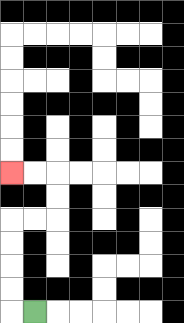{'start': '[1, 13]', 'end': '[0, 7]', 'path_directions': 'L,U,U,U,U,R,R,U,U,L,L', 'path_coordinates': '[[1, 13], [0, 13], [0, 12], [0, 11], [0, 10], [0, 9], [1, 9], [2, 9], [2, 8], [2, 7], [1, 7], [0, 7]]'}